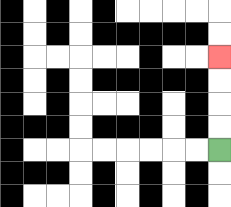{'start': '[9, 6]', 'end': '[9, 2]', 'path_directions': 'U,U,U,U', 'path_coordinates': '[[9, 6], [9, 5], [9, 4], [9, 3], [9, 2]]'}